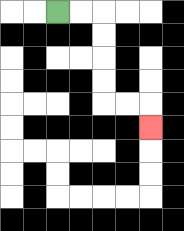{'start': '[2, 0]', 'end': '[6, 5]', 'path_directions': 'R,R,D,D,D,D,R,R,D', 'path_coordinates': '[[2, 0], [3, 0], [4, 0], [4, 1], [4, 2], [4, 3], [4, 4], [5, 4], [6, 4], [6, 5]]'}